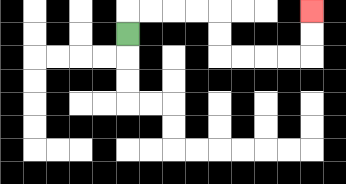{'start': '[5, 1]', 'end': '[13, 0]', 'path_directions': 'U,R,R,R,R,D,D,R,R,R,R,U,U', 'path_coordinates': '[[5, 1], [5, 0], [6, 0], [7, 0], [8, 0], [9, 0], [9, 1], [9, 2], [10, 2], [11, 2], [12, 2], [13, 2], [13, 1], [13, 0]]'}